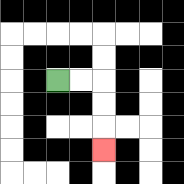{'start': '[2, 3]', 'end': '[4, 6]', 'path_directions': 'R,R,D,D,D', 'path_coordinates': '[[2, 3], [3, 3], [4, 3], [4, 4], [4, 5], [4, 6]]'}